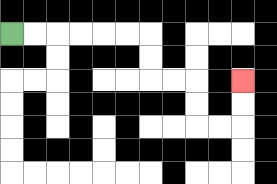{'start': '[0, 1]', 'end': '[10, 3]', 'path_directions': 'R,R,R,R,R,R,D,D,R,R,D,D,R,R,U,U', 'path_coordinates': '[[0, 1], [1, 1], [2, 1], [3, 1], [4, 1], [5, 1], [6, 1], [6, 2], [6, 3], [7, 3], [8, 3], [8, 4], [8, 5], [9, 5], [10, 5], [10, 4], [10, 3]]'}